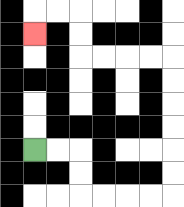{'start': '[1, 6]', 'end': '[1, 1]', 'path_directions': 'R,R,D,D,R,R,R,R,U,U,U,U,U,U,L,L,L,L,U,U,L,L,D', 'path_coordinates': '[[1, 6], [2, 6], [3, 6], [3, 7], [3, 8], [4, 8], [5, 8], [6, 8], [7, 8], [7, 7], [7, 6], [7, 5], [7, 4], [7, 3], [7, 2], [6, 2], [5, 2], [4, 2], [3, 2], [3, 1], [3, 0], [2, 0], [1, 0], [1, 1]]'}